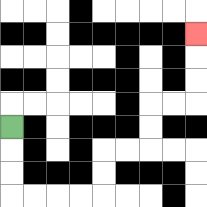{'start': '[0, 5]', 'end': '[8, 1]', 'path_directions': 'D,D,D,R,R,R,R,U,U,R,R,U,U,R,R,U,U,U', 'path_coordinates': '[[0, 5], [0, 6], [0, 7], [0, 8], [1, 8], [2, 8], [3, 8], [4, 8], [4, 7], [4, 6], [5, 6], [6, 6], [6, 5], [6, 4], [7, 4], [8, 4], [8, 3], [8, 2], [8, 1]]'}